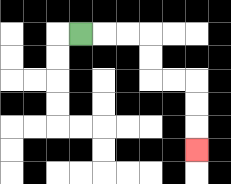{'start': '[3, 1]', 'end': '[8, 6]', 'path_directions': 'R,R,R,D,D,R,R,D,D,D', 'path_coordinates': '[[3, 1], [4, 1], [5, 1], [6, 1], [6, 2], [6, 3], [7, 3], [8, 3], [8, 4], [8, 5], [8, 6]]'}